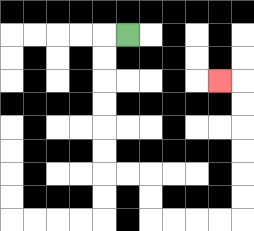{'start': '[5, 1]', 'end': '[9, 3]', 'path_directions': 'L,D,D,D,D,D,D,R,R,D,D,R,R,R,R,U,U,U,U,U,U,L', 'path_coordinates': '[[5, 1], [4, 1], [4, 2], [4, 3], [4, 4], [4, 5], [4, 6], [4, 7], [5, 7], [6, 7], [6, 8], [6, 9], [7, 9], [8, 9], [9, 9], [10, 9], [10, 8], [10, 7], [10, 6], [10, 5], [10, 4], [10, 3], [9, 3]]'}